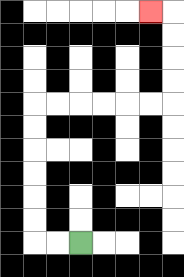{'start': '[3, 10]', 'end': '[6, 0]', 'path_directions': 'L,L,U,U,U,U,U,U,R,R,R,R,R,R,U,U,U,U,L', 'path_coordinates': '[[3, 10], [2, 10], [1, 10], [1, 9], [1, 8], [1, 7], [1, 6], [1, 5], [1, 4], [2, 4], [3, 4], [4, 4], [5, 4], [6, 4], [7, 4], [7, 3], [7, 2], [7, 1], [7, 0], [6, 0]]'}